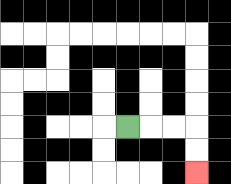{'start': '[5, 5]', 'end': '[8, 7]', 'path_directions': 'R,R,R,D,D', 'path_coordinates': '[[5, 5], [6, 5], [7, 5], [8, 5], [8, 6], [8, 7]]'}